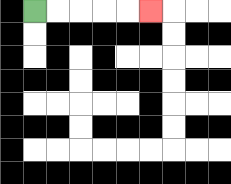{'start': '[1, 0]', 'end': '[6, 0]', 'path_directions': 'R,R,R,R,R', 'path_coordinates': '[[1, 0], [2, 0], [3, 0], [4, 0], [5, 0], [6, 0]]'}